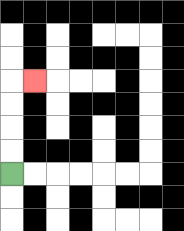{'start': '[0, 7]', 'end': '[1, 3]', 'path_directions': 'U,U,U,U,R', 'path_coordinates': '[[0, 7], [0, 6], [0, 5], [0, 4], [0, 3], [1, 3]]'}